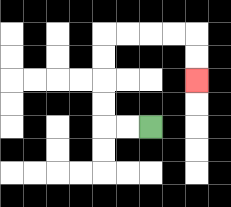{'start': '[6, 5]', 'end': '[8, 3]', 'path_directions': 'L,L,U,U,U,U,R,R,R,R,D,D', 'path_coordinates': '[[6, 5], [5, 5], [4, 5], [4, 4], [4, 3], [4, 2], [4, 1], [5, 1], [6, 1], [7, 1], [8, 1], [8, 2], [8, 3]]'}